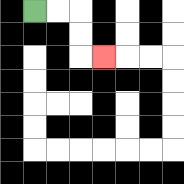{'start': '[1, 0]', 'end': '[4, 2]', 'path_directions': 'R,R,D,D,R', 'path_coordinates': '[[1, 0], [2, 0], [3, 0], [3, 1], [3, 2], [4, 2]]'}